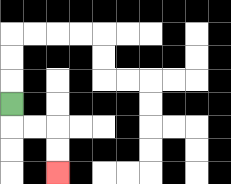{'start': '[0, 4]', 'end': '[2, 7]', 'path_directions': 'D,R,R,D,D', 'path_coordinates': '[[0, 4], [0, 5], [1, 5], [2, 5], [2, 6], [2, 7]]'}